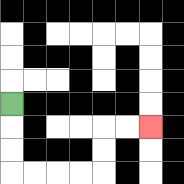{'start': '[0, 4]', 'end': '[6, 5]', 'path_directions': 'D,D,D,R,R,R,R,U,U,R,R', 'path_coordinates': '[[0, 4], [0, 5], [0, 6], [0, 7], [1, 7], [2, 7], [3, 7], [4, 7], [4, 6], [4, 5], [5, 5], [6, 5]]'}